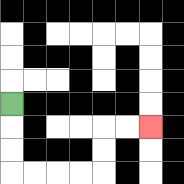{'start': '[0, 4]', 'end': '[6, 5]', 'path_directions': 'D,D,D,R,R,R,R,U,U,R,R', 'path_coordinates': '[[0, 4], [0, 5], [0, 6], [0, 7], [1, 7], [2, 7], [3, 7], [4, 7], [4, 6], [4, 5], [5, 5], [6, 5]]'}